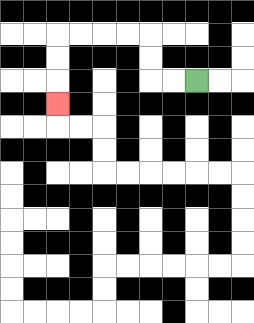{'start': '[8, 3]', 'end': '[2, 4]', 'path_directions': 'L,L,U,U,L,L,L,L,D,D,D', 'path_coordinates': '[[8, 3], [7, 3], [6, 3], [6, 2], [6, 1], [5, 1], [4, 1], [3, 1], [2, 1], [2, 2], [2, 3], [2, 4]]'}